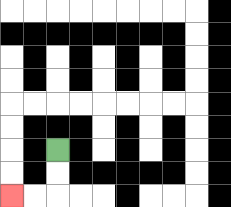{'start': '[2, 6]', 'end': '[0, 8]', 'path_directions': 'D,D,L,L', 'path_coordinates': '[[2, 6], [2, 7], [2, 8], [1, 8], [0, 8]]'}